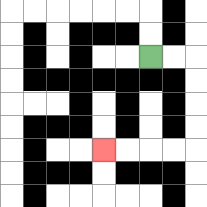{'start': '[6, 2]', 'end': '[4, 6]', 'path_directions': 'R,R,D,D,D,D,L,L,L,L', 'path_coordinates': '[[6, 2], [7, 2], [8, 2], [8, 3], [8, 4], [8, 5], [8, 6], [7, 6], [6, 6], [5, 6], [4, 6]]'}